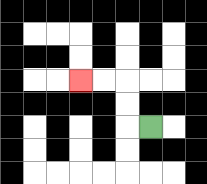{'start': '[6, 5]', 'end': '[3, 3]', 'path_directions': 'L,U,U,L,L', 'path_coordinates': '[[6, 5], [5, 5], [5, 4], [5, 3], [4, 3], [3, 3]]'}